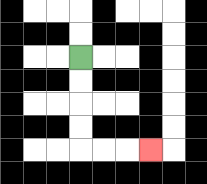{'start': '[3, 2]', 'end': '[6, 6]', 'path_directions': 'D,D,D,D,R,R,R', 'path_coordinates': '[[3, 2], [3, 3], [3, 4], [3, 5], [3, 6], [4, 6], [5, 6], [6, 6]]'}